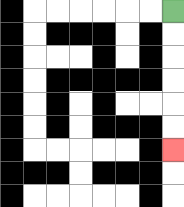{'start': '[7, 0]', 'end': '[7, 6]', 'path_directions': 'D,D,D,D,D,D', 'path_coordinates': '[[7, 0], [7, 1], [7, 2], [7, 3], [7, 4], [7, 5], [7, 6]]'}